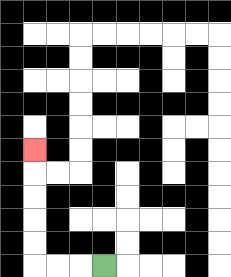{'start': '[4, 11]', 'end': '[1, 6]', 'path_directions': 'L,L,L,U,U,U,U,U', 'path_coordinates': '[[4, 11], [3, 11], [2, 11], [1, 11], [1, 10], [1, 9], [1, 8], [1, 7], [1, 6]]'}